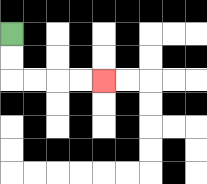{'start': '[0, 1]', 'end': '[4, 3]', 'path_directions': 'D,D,R,R,R,R', 'path_coordinates': '[[0, 1], [0, 2], [0, 3], [1, 3], [2, 3], [3, 3], [4, 3]]'}